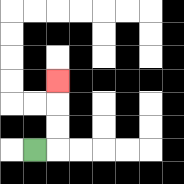{'start': '[1, 6]', 'end': '[2, 3]', 'path_directions': 'R,U,U,U', 'path_coordinates': '[[1, 6], [2, 6], [2, 5], [2, 4], [2, 3]]'}